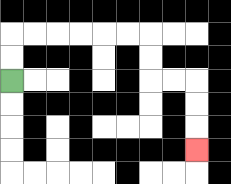{'start': '[0, 3]', 'end': '[8, 6]', 'path_directions': 'U,U,R,R,R,R,R,R,D,D,R,R,D,D,D', 'path_coordinates': '[[0, 3], [0, 2], [0, 1], [1, 1], [2, 1], [3, 1], [4, 1], [5, 1], [6, 1], [6, 2], [6, 3], [7, 3], [8, 3], [8, 4], [8, 5], [8, 6]]'}